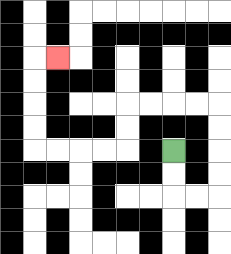{'start': '[7, 6]', 'end': '[2, 2]', 'path_directions': 'D,D,R,R,U,U,U,U,L,L,L,L,D,D,L,L,L,L,U,U,U,U,R', 'path_coordinates': '[[7, 6], [7, 7], [7, 8], [8, 8], [9, 8], [9, 7], [9, 6], [9, 5], [9, 4], [8, 4], [7, 4], [6, 4], [5, 4], [5, 5], [5, 6], [4, 6], [3, 6], [2, 6], [1, 6], [1, 5], [1, 4], [1, 3], [1, 2], [2, 2]]'}